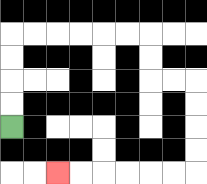{'start': '[0, 5]', 'end': '[2, 7]', 'path_directions': 'U,U,U,U,R,R,R,R,R,R,D,D,R,R,D,D,D,D,L,L,L,L,L,L', 'path_coordinates': '[[0, 5], [0, 4], [0, 3], [0, 2], [0, 1], [1, 1], [2, 1], [3, 1], [4, 1], [5, 1], [6, 1], [6, 2], [6, 3], [7, 3], [8, 3], [8, 4], [8, 5], [8, 6], [8, 7], [7, 7], [6, 7], [5, 7], [4, 7], [3, 7], [2, 7]]'}